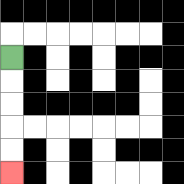{'start': '[0, 2]', 'end': '[0, 7]', 'path_directions': 'D,D,D,D,D', 'path_coordinates': '[[0, 2], [0, 3], [0, 4], [0, 5], [0, 6], [0, 7]]'}